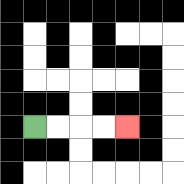{'start': '[1, 5]', 'end': '[5, 5]', 'path_directions': 'R,R,R,R', 'path_coordinates': '[[1, 5], [2, 5], [3, 5], [4, 5], [5, 5]]'}